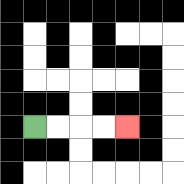{'start': '[1, 5]', 'end': '[5, 5]', 'path_directions': 'R,R,R,R', 'path_coordinates': '[[1, 5], [2, 5], [3, 5], [4, 5], [5, 5]]'}